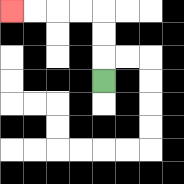{'start': '[4, 3]', 'end': '[0, 0]', 'path_directions': 'U,U,U,L,L,L,L', 'path_coordinates': '[[4, 3], [4, 2], [4, 1], [4, 0], [3, 0], [2, 0], [1, 0], [0, 0]]'}